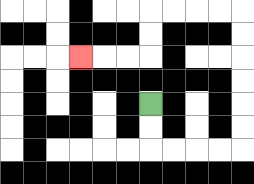{'start': '[6, 4]', 'end': '[3, 2]', 'path_directions': 'D,D,R,R,R,R,U,U,U,U,U,U,L,L,L,L,D,D,L,L,L', 'path_coordinates': '[[6, 4], [6, 5], [6, 6], [7, 6], [8, 6], [9, 6], [10, 6], [10, 5], [10, 4], [10, 3], [10, 2], [10, 1], [10, 0], [9, 0], [8, 0], [7, 0], [6, 0], [6, 1], [6, 2], [5, 2], [4, 2], [3, 2]]'}